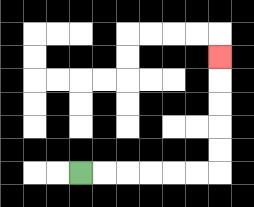{'start': '[3, 7]', 'end': '[9, 2]', 'path_directions': 'R,R,R,R,R,R,U,U,U,U,U', 'path_coordinates': '[[3, 7], [4, 7], [5, 7], [6, 7], [7, 7], [8, 7], [9, 7], [9, 6], [9, 5], [9, 4], [9, 3], [9, 2]]'}